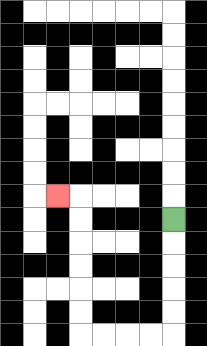{'start': '[7, 9]', 'end': '[2, 8]', 'path_directions': 'D,D,D,D,D,L,L,L,L,U,U,U,U,U,U,L', 'path_coordinates': '[[7, 9], [7, 10], [7, 11], [7, 12], [7, 13], [7, 14], [6, 14], [5, 14], [4, 14], [3, 14], [3, 13], [3, 12], [3, 11], [3, 10], [3, 9], [3, 8], [2, 8]]'}